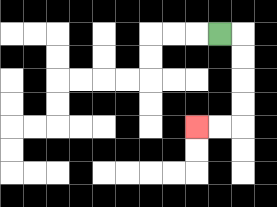{'start': '[9, 1]', 'end': '[8, 5]', 'path_directions': 'R,D,D,D,D,L,L', 'path_coordinates': '[[9, 1], [10, 1], [10, 2], [10, 3], [10, 4], [10, 5], [9, 5], [8, 5]]'}